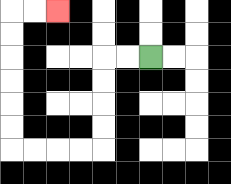{'start': '[6, 2]', 'end': '[2, 0]', 'path_directions': 'L,L,D,D,D,D,L,L,L,L,U,U,U,U,U,U,R,R', 'path_coordinates': '[[6, 2], [5, 2], [4, 2], [4, 3], [4, 4], [4, 5], [4, 6], [3, 6], [2, 6], [1, 6], [0, 6], [0, 5], [0, 4], [0, 3], [0, 2], [0, 1], [0, 0], [1, 0], [2, 0]]'}